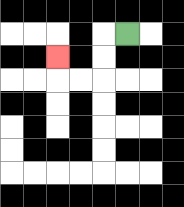{'start': '[5, 1]', 'end': '[2, 2]', 'path_directions': 'L,D,D,L,L,U', 'path_coordinates': '[[5, 1], [4, 1], [4, 2], [4, 3], [3, 3], [2, 3], [2, 2]]'}